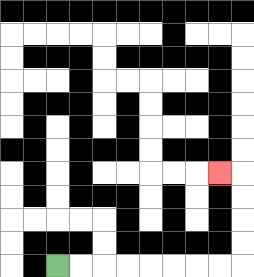{'start': '[2, 11]', 'end': '[9, 7]', 'path_directions': 'R,R,R,R,R,R,R,R,U,U,U,U,L', 'path_coordinates': '[[2, 11], [3, 11], [4, 11], [5, 11], [6, 11], [7, 11], [8, 11], [9, 11], [10, 11], [10, 10], [10, 9], [10, 8], [10, 7], [9, 7]]'}